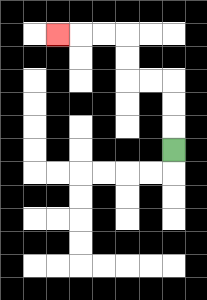{'start': '[7, 6]', 'end': '[2, 1]', 'path_directions': 'U,U,U,L,L,U,U,L,L,L', 'path_coordinates': '[[7, 6], [7, 5], [7, 4], [7, 3], [6, 3], [5, 3], [5, 2], [5, 1], [4, 1], [3, 1], [2, 1]]'}